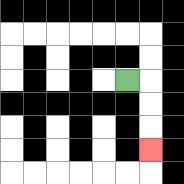{'start': '[5, 3]', 'end': '[6, 6]', 'path_directions': 'R,D,D,D', 'path_coordinates': '[[5, 3], [6, 3], [6, 4], [6, 5], [6, 6]]'}